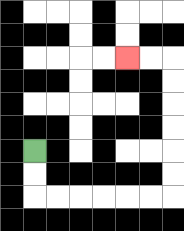{'start': '[1, 6]', 'end': '[5, 2]', 'path_directions': 'D,D,R,R,R,R,R,R,U,U,U,U,U,U,L,L', 'path_coordinates': '[[1, 6], [1, 7], [1, 8], [2, 8], [3, 8], [4, 8], [5, 8], [6, 8], [7, 8], [7, 7], [7, 6], [7, 5], [7, 4], [7, 3], [7, 2], [6, 2], [5, 2]]'}